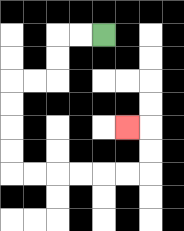{'start': '[4, 1]', 'end': '[5, 5]', 'path_directions': 'L,L,D,D,L,L,D,D,D,D,R,R,R,R,R,R,U,U,L', 'path_coordinates': '[[4, 1], [3, 1], [2, 1], [2, 2], [2, 3], [1, 3], [0, 3], [0, 4], [0, 5], [0, 6], [0, 7], [1, 7], [2, 7], [3, 7], [4, 7], [5, 7], [6, 7], [6, 6], [6, 5], [5, 5]]'}